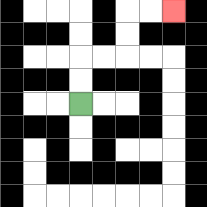{'start': '[3, 4]', 'end': '[7, 0]', 'path_directions': 'U,U,R,R,U,U,R,R', 'path_coordinates': '[[3, 4], [3, 3], [3, 2], [4, 2], [5, 2], [5, 1], [5, 0], [6, 0], [7, 0]]'}